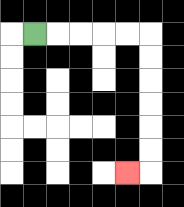{'start': '[1, 1]', 'end': '[5, 7]', 'path_directions': 'R,R,R,R,R,D,D,D,D,D,D,L', 'path_coordinates': '[[1, 1], [2, 1], [3, 1], [4, 1], [5, 1], [6, 1], [6, 2], [6, 3], [6, 4], [6, 5], [6, 6], [6, 7], [5, 7]]'}